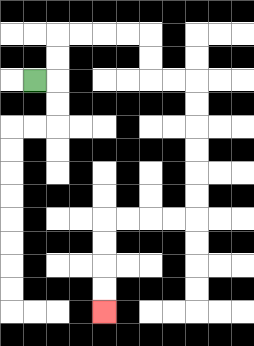{'start': '[1, 3]', 'end': '[4, 13]', 'path_directions': 'R,U,U,R,R,R,R,D,D,R,R,D,D,D,D,D,D,L,L,L,L,D,D,D,D', 'path_coordinates': '[[1, 3], [2, 3], [2, 2], [2, 1], [3, 1], [4, 1], [5, 1], [6, 1], [6, 2], [6, 3], [7, 3], [8, 3], [8, 4], [8, 5], [8, 6], [8, 7], [8, 8], [8, 9], [7, 9], [6, 9], [5, 9], [4, 9], [4, 10], [4, 11], [4, 12], [4, 13]]'}